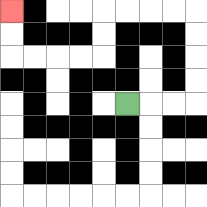{'start': '[5, 4]', 'end': '[0, 0]', 'path_directions': 'R,R,R,U,U,U,U,L,L,L,L,D,D,L,L,L,L,U,U', 'path_coordinates': '[[5, 4], [6, 4], [7, 4], [8, 4], [8, 3], [8, 2], [8, 1], [8, 0], [7, 0], [6, 0], [5, 0], [4, 0], [4, 1], [4, 2], [3, 2], [2, 2], [1, 2], [0, 2], [0, 1], [0, 0]]'}